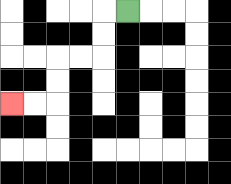{'start': '[5, 0]', 'end': '[0, 4]', 'path_directions': 'L,D,D,L,L,D,D,L,L', 'path_coordinates': '[[5, 0], [4, 0], [4, 1], [4, 2], [3, 2], [2, 2], [2, 3], [2, 4], [1, 4], [0, 4]]'}